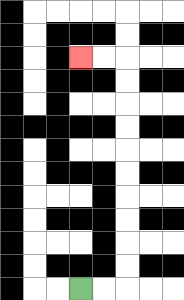{'start': '[3, 12]', 'end': '[3, 2]', 'path_directions': 'R,R,U,U,U,U,U,U,U,U,U,U,L,L', 'path_coordinates': '[[3, 12], [4, 12], [5, 12], [5, 11], [5, 10], [5, 9], [5, 8], [5, 7], [5, 6], [5, 5], [5, 4], [5, 3], [5, 2], [4, 2], [3, 2]]'}